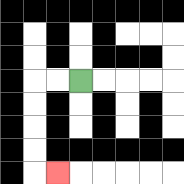{'start': '[3, 3]', 'end': '[2, 7]', 'path_directions': 'L,L,D,D,D,D,R', 'path_coordinates': '[[3, 3], [2, 3], [1, 3], [1, 4], [1, 5], [1, 6], [1, 7], [2, 7]]'}